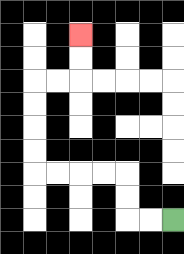{'start': '[7, 9]', 'end': '[3, 1]', 'path_directions': 'L,L,U,U,L,L,L,L,U,U,U,U,R,R,U,U', 'path_coordinates': '[[7, 9], [6, 9], [5, 9], [5, 8], [5, 7], [4, 7], [3, 7], [2, 7], [1, 7], [1, 6], [1, 5], [1, 4], [1, 3], [2, 3], [3, 3], [3, 2], [3, 1]]'}